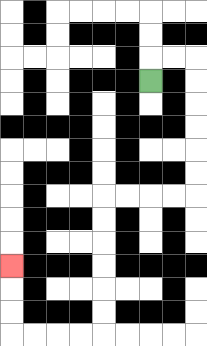{'start': '[6, 3]', 'end': '[0, 11]', 'path_directions': 'U,R,R,D,D,D,D,D,D,L,L,L,L,D,D,D,D,D,D,L,L,L,L,U,U,U', 'path_coordinates': '[[6, 3], [6, 2], [7, 2], [8, 2], [8, 3], [8, 4], [8, 5], [8, 6], [8, 7], [8, 8], [7, 8], [6, 8], [5, 8], [4, 8], [4, 9], [4, 10], [4, 11], [4, 12], [4, 13], [4, 14], [3, 14], [2, 14], [1, 14], [0, 14], [0, 13], [0, 12], [0, 11]]'}